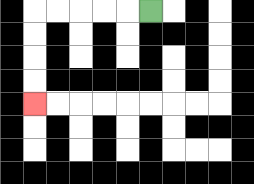{'start': '[6, 0]', 'end': '[1, 4]', 'path_directions': 'L,L,L,L,L,D,D,D,D', 'path_coordinates': '[[6, 0], [5, 0], [4, 0], [3, 0], [2, 0], [1, 0], [1, 1], [1, 2], [1, 3], [1, 4]]'}